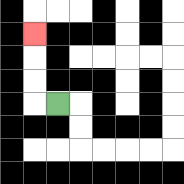{'start': '[2, 4]', 'end': '[1, 1]', 'path_directions': 'L,U,U,U', 'path_coordinates': '[[2, 4], [1, 4], [1, 3], [1, 2], [1, 1]]'}